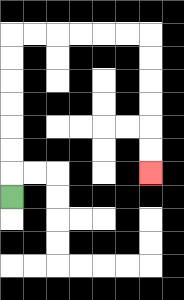{'start': '[0, 8]', 'end': '[6, 7]', 'path_directions': 'U,U,U,U,U,U,U,R,R,R,R,R,R,D,D,D,D,D,D', 'path_coordinates': '[[0, 8], [0, 7], [0, 6], [0, 5], [0, 4], [0, 3], [0, 2], [0, 1], [1, 1], [2, 1], [3, 1], [4, 1], [5, 1], [6, 1], [6, 2], [6, 3], [6, 4], [6, 5], [6, 6], [6, 7]]'}